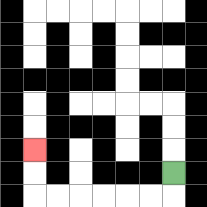{'start': '[7, 7]', 'end': '[1, 6]', 'path_directions': 'D,L,L,L,L,L,L,U,U', 'path_coordinates': '[[7, 7], [7, 8], [6, 8], [5, 8], [4, 8], [3, 8], [2, 8], [1, 8], [1, 7], [1, 6]]'}